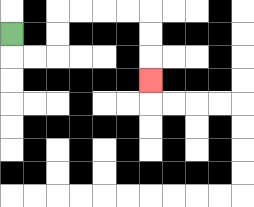{'start': '[0, 1]', 'end': '[6, 3]', 'path_directions': 'D,R,R,U,U,R,R,R,R,D,D,D', 'path_coordinates': '[[0, 1], [0, 2], [1, 2], [2, 2], [2, 1], [2, 0], [3, 0], [4, 0], [5, 0], [6, 0], [6, 1], [6, 2], [6, 3]]'}